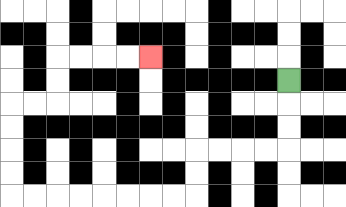{'start': '[12, 3]', 'end': '[6, 2]', 'path_directions': 'D,D,D,L,L,L,L,D,D,L,L,L,L,L,L,L,L,U,U,U,U,R,R,U,U,R,R,R,R', 'path_coordinates': '[[12, 3], [12, 4], [12, 5], [12, 6], [11, 6], [10, 6], [9, 6], [8, 6], [8, 7], [8, 8], [7, 8], [6, 8], [5, 8], [4, 8], [3, 8], [2, 8], [1, 8], [0, 8], [0, 7], [0, 6], [0, 5], [0, 4], [1, 4], [2, 4], [2, 3], [2, 2], [3, 2], [4, 2], [5, 2], [6, 2]]'}